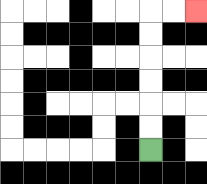{'start': '[6, 6]', 'end': '[8, 0]', 'path_directions': 'U,U,U,U,U,U,R,R', 'path_coordinates': '[[6, 6], [6, 5], [6, 4], [6, 3], [6, 2], [6, 1], [6, 0], [7, 0], [8, 0]]'}